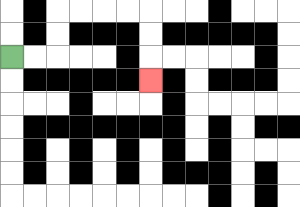{'start': '[0, 2]', 'end': '[6, 3]', 'path_directions': 'R,R,U,U,R,R,R,R,D,D,D', 'path_coordinates': '[[0, 2], [1, 2], [2, 2], [2, 1], [2, 0], [3, 0], [4, 0], [5, 0], [6, 0], [6, 1], [6, 2], [6, 3]]'}